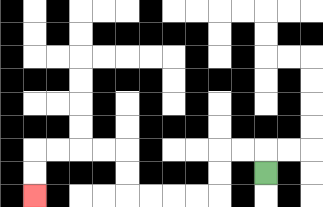{'start': '[11, 7]', 'end': '[1, 8]', 'path_directions': 'U,L,L,D,D,L,L,L,L,U,U,L,L,L,L,D,D', 'path_coordinates': '[[11, 7], [11, 6], [10, 6], [9, 6], [9, 7], [9, 8], [8, 8], [7, 8], [6, 8], [5, 8], [5, 7], [5, 6], [4, 6], [3, 6], [2, 6], [1, 6], [1, 7], [1, 8]]'}